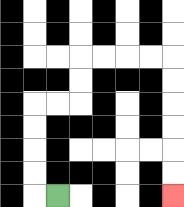{'start': '[2, 8]', 'end': '[7, 8]', 'path_directions': 'L,U,U,U,U,R,R,U,U,R,R,R,R,D,D,D,D,D,D', 'path_coordinates': '[[2, 8], [1, 8], [1, 7], [1, 6], [1, 5], [1, 4], [2, 4], [3, 4], [3, 3], [3, 2], [4, 2], [5, 2], [6, 2], [7, 2], [7, 3], [7, 4], [7, 5], [7, 6], [7, 7], [7, 8]]'}